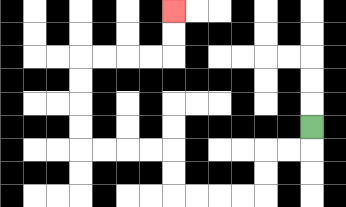{'start': '[13, 5]', 'end': '[7, 0]', 'path_directions': 'D,L,L,D,D,L,L,L,L,U,U,L,L,L,L,U,U,U,U,R,R,R,R,U,U', 'path_coordinates': '[[13, 5], [13, 6], [12, 6], [11, 6], [11, 7], [11, 8], [10, 8], [9, 8], [8, 8], [7, 8], [7, 7], [7, 6], [6, 6], [5, 6], [4, 6], [3, 6], [3, 5], [3, 4], [3, 3], [3, 2], [4, 2], [5, 2], [6, 2], [7, 2], [7, 1], [7, 0]]'}